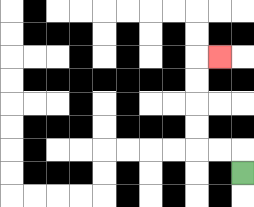{'start': '[10, 7]', 'end': '[9, 2]', 'path_directions': 'U,L,L,U,U,U,U,R', 'path_coordinates': '[[10, 7], [10, 6], [9, 6], [8, 6], [8, 5], [8, 4], [8, 3], [8, 2], [9, 2]]'}